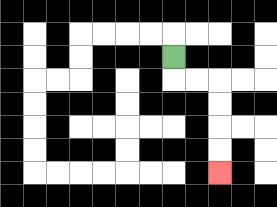{'start': '[7, 2]', 'end': '[9, 7]', 'path_directions': 'D,R,R,D,D,D,D', 'path_coordinates': '[[7, 2], [7, 3], [8, 3], [9, 3], [9, 4], [9, 5], [9, 6], [9, 7]]'}